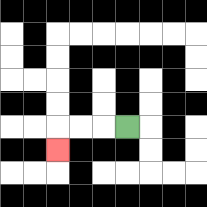{'start': '[5, 5]', 'end': '[2, 6]', 'path_directions': 'L,L,L,D', 'path_coordinates': '[[5, 5], [4, 5], [3, 5], [2, 5], [2, 6]]'}